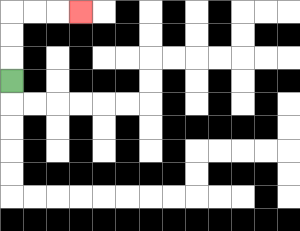{'start': '[0, 3]', 'end': '[3, 0]', 'path_directions': 'U,U,U,R,R,R', 'path_coordinates': '[[0, 3], [0, 2], [0, 1], [0, 0], [1, 0], [2, 0], [3, 0]]'}